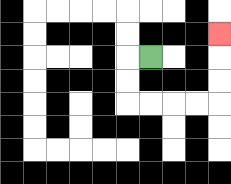{'start': '[6, 2]', 'end': '[9, 1]', 'path_directions': 'L,D,D,R,R,R,R,U,U,U', 'path_coordinates': '[[6, 2], [5, 2], [5, 3], [5, 4], [6, 4], [7, 4], [8, 4], [9, 4], [9, 3], [9, 2], [9, 1]]'}